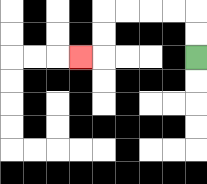{'start': '[8, 2]', 'end': '[3, 2]', 'path_directions': 'U,U,L,L,L,L,D,D,L', 'path_coordinates': '[[8, 2], [8, 1], [8, 0], [7, 0], [6, 0], [5, 0], [4, 0], [4, 1], [4, 2], [3, 2]]'}